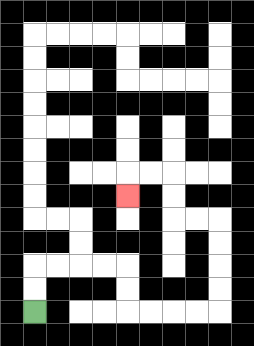{'start': '[1, 13]', 'end': '[5, 8]', 'path_directions': 'U,U,R,R,R,R,D,D,R,R,R,R,U,U,U,U,L,L,U,U,L,L,D', 'path_coordinates': '[[1, 13], [1, 12], [1, 11], [2, 11], [3, 11], [4, 11], [5, 11], [5, 12], [5, 13], [6, 13], [7, 13], [8, 13], [9, 13], [9, 12], [9, 11], [9, 10], [9, 9], [8, 9], [7, 9], [7, 8], [7, 7], [6, 7], [5, 7], [5, 8]]'}